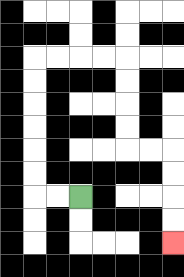{'start': '[3, 8]', 'end': '[7, 10]', 'path_directions': 'L,L,U,U,U,U,U,U,R,R,R,R,D,D,D,D,R,R,D,D,D,D', 'path_coordinates': '[[3, 8], [2, 8], [1, 8], [1, 7], [1, 6], [1, 5], [1, 4], [1, 3], [1, 2], [2, 2], [3, 2], [4, 2], [5, 2], [5, 3], [5, 4], [5, 5], [5, 6], [6, 6], [7, 6], [7, 7], [7, 8], [7, 9], [7, 10]]'}